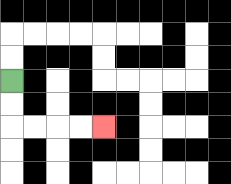{'start': '[0, 3]', 'end': '[4, 5]', 'path_directions': 'D,D,R,R,R,R', 'path_coordinates': '[[0, 3], [0, 4], [0, 5], [1, 5], [2, 5], [3, 5], [4, 5]]'}